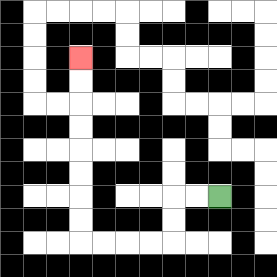{'start': '[9, 8]', 'end': '[3, 2]', 'path_directions': 'L,L,D,D,L,L,L,L,U,U,U,U,U,U,U,U', 'path_coordinates': '[[9, 8], [8, 8], [7, 8], [7, 9], [7, 10], [6, 10], [5, 10], [4, 10], [3, 10], [3, 9], [3, 8], [3, 7], [3, 6], [3, 5], [3, 4], [3, 3], [3, 2]]'}